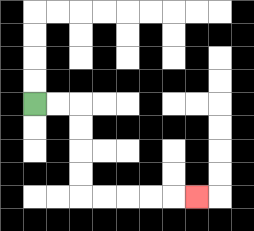{'start': '[1, 4]', 'end': '[8, 8]', 'path_directions': 'R,R,D,D,D,D,R,R,R,R,R', 'path_coordinates': '[[1, 4], [2, 4], [3, 4], [3, 5], [3, 6], [3, 7], [3, 8], [4, 8], [5, 8], [6, 8], [7, 8], [8, 8]]'}